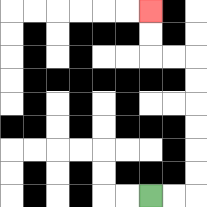{'start': '[6, 8]', 'end': '[6, 0]', 'path_directions': 'R,R,U,U,U,U,U,U,L,L,U,U', 'path_coordinates': '[[6, 8], [7, 8], [8, 8], [8, 7], [8, 6], [8, 5], [8, 4], [8, 3], [8, 2], [7, 2], [6, 2], [6, 1], [6, 0]]'}